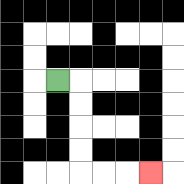{'start': '[2, 3]', 'end': '[6, 7]', 'path_directions': 'R,D,D,D,D,R,R,R', 'path_coordinates': '[[2, 3], [3, 3], [3, 4], [3, 5], [3, 6], [3, 7], [4, 7], [5, 7], [6, 7]]'}